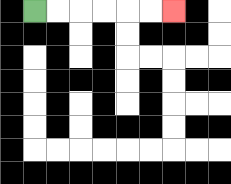{'start': '[1, 0]', 'end': '[7, 0]', 'path_directions': 'R,R,R,R,R,R', 'path_coordinates': '[[1, 0], [2, 0], [3, 0], [4, 0], [5, 0], [6, 0], [7, 0]]'}